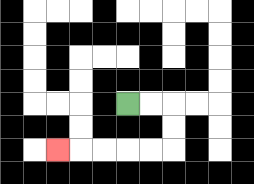{'start': '[5, 4]', 'end': '[2, 6]', 'path_directions': 'R,R,D,D,L,L,L,L,L', 'path_coordinates': '[[5, 4], [6, 4], [7, 4], [7, 5], [7, 6], [6, 6], [5, 6], [4, 6], [3, 6], [2, 6]]'}